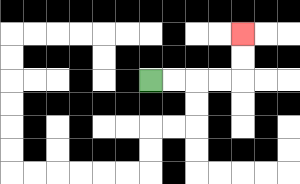{'start': '[6, 3]', 'end': '[10, 1]', 'path_directions': 'R,R,R,R,U,U', 'path_coordinates': '[[6, 3], [7, 3], [8, 3], [9, 3], [10, 3], [10, 2], [10, 1]]'}